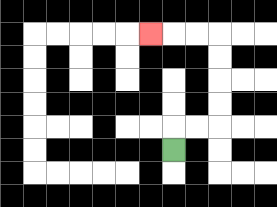{'start': '[7, 6]', 'end': '[6, 1]', 'path_directions': 'U,R,R,U,U,U,U,L,L,L', 'path_coordinates': '[[7, 6], [7, 5], [8, 5], [9, 5], [9, 4], [9, 3], [9, 2], [9, 1], [8, 1], [7, 1], [6, 1]]'}